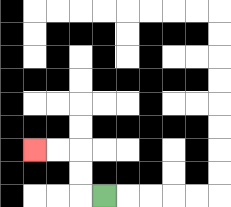{'start': '[4, 8]', 'end': '[1, 6]', 'path_directions': 'L,U,U,L,L', 'path_coordinates': '[[4, 8], [3, 8], [3, 7], [3, 6], [2, 6], [1, 6]]'}